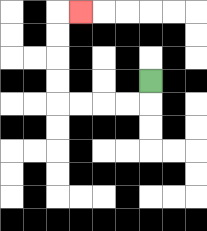{'start': '[6, 3]', 'end': '[3, 0]', 'path_directions': 'D,L,L,L,L,U,U,U,U,R', 'path_coordinates': '[[6, 3], [6, 4], [5, 4], [4, 4], [3, 4], [2, 4], [2, 3], [2, 2], [2, 1], [2, 0], [3, 0]]'}